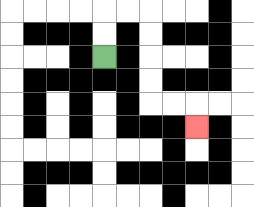{'start': '[4, 2]', 'end': '[8, 5]', 'path_directions': 'U,U,R,R,D,D,D,D,R,R,D', 'path_coordinates': '[[4, 2], [4, 1], [4, 0], [5, 0], [6, 0], [6, 1], [6, 2], [6, 3], [6, 4], [7, 4], [8, 4], [8, 5]]'}